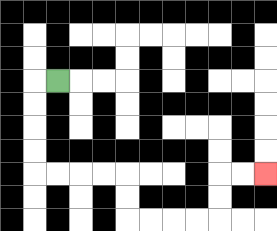{'start': '[2, 3]', 'end': '[11, 7]', 'path_directions': 'L,D,D,D,D,R,R,R,R,D,D,R,R,R,R,U,U,R,R', 'path_coordinates': '[[2, 3], [1, 3], [1, 4], [1, 5], [1, 6], [1, 7], [2, 7], [3, 7], [4, 7], [5, 7], [5, 8], [5, 9], [6, 9], [7, 9], [8, 9], [9, 9], [9, 8], [9, 7], [10, 7], [11, 7]]'}